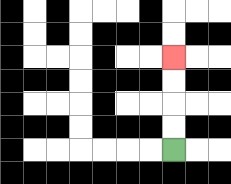{'start': '[7, 6]', 'end': '[7, 2]', 'path_directions': 'U,U,U,U', 'path_coordinates': '[[7, 6], [7, 5], [7, 4], [7, 3], [7, 2]]'}